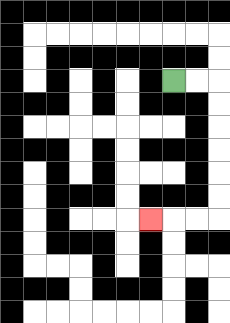{'start': '[7, 3]', 'end': '[6, 9]', 'path_directions': 'R,R,D,D,D,D,D,D,L,L,L', 'path_coordinates': '[[7, 3], [8, 3], [9, 3], [9, 4], [9, 5], [9, 6], [9, 7], [9, 8], [9, 9], [8, 9], [7, 9], [6, 9]]'}